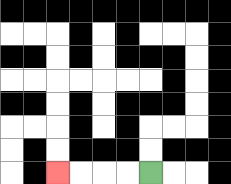{'start': '[6, 7]', 'end': '[2, 7]', 'path_directions': 'L,L,L,L', 'path_coordinates': '[[6, 7], [5, 7], [4, 7], [3, 7], [2, 7]]'}